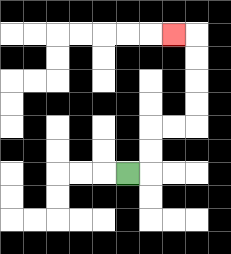{'start': '[5, 7]', 'end': '[7, 1]', 'path_directions': 'R,U,U,R,R,U,U,U,U,L', 'path_coordinates': '[[5, 7], [6, 7], [6, 6], [6, 5], [7, 5], [8, 5], [8, 4], [8, 3], [8, 2], [8, 1], [7, 1]]'}